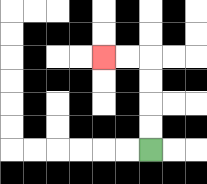{'start': '[6, 6]', 'end': '[4, 2]', 'path_directions': 'U,U,U,U,L,L', 'path_coordinates': '[[6, 6], [6, 5], [6, 4], [6, 3], [6, 2], [5, 2], [4, 2]]'}